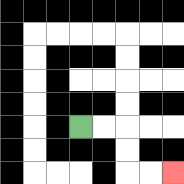{'start': '[3, 5]', 'end': '[7, 7]', 'path_directions': 'R,R,D,D,R,R', 'path_coordinates': '[[3, 5], [4, 5], [5, 5], [5, 6], [5, 7], [6, 7], [7, 7]]'}